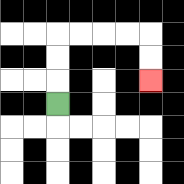{'start': '[2, 4]', 'end': '[6, 3]', 'path_directions': 'U,U,U,R,R,R,R,D,D', 'path_coordinates': '[[2, 4], [2, 3], [2, 2], [2, 1], [3, 1], [4, 1], [5, 1], [6, 1], [6, 2], [6, 3]]'}